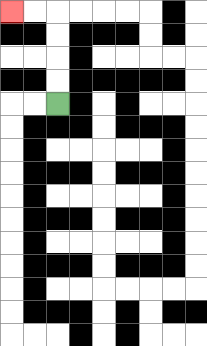{'start': '[2, 4]', 'end': '[0, 0]', 'path_directions': 'U,U,U,U,L,L', 'path_coordinates': '[[2, 4], [2, 3], [2, 2], [2, 1], [2, 0], [1, 0], [0, 0]]'}